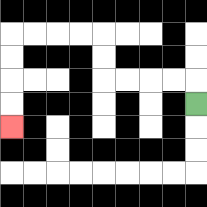{'start': '[8, 4]', 'end': '[0, 5]', 'path_directions': 'U,L,L,L,L,U,U,L,L,L,L,D,D,D,D', 'path_coordinates': '[[8, 4], [8, 3], [7, 3], [6, 3], [5, 3], [4, 3], [4, 2], [4, 1], [3, 1], [2, 1], [1, 1], [0, 1], [0, 2], [0, 3], [0, 4], [0, 5]]'}